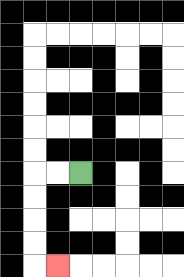{'start': '[3, 7]', 'end': '[2, 11]', 'path_directions': 'L,L,D,D,D,D,R', 'path_coordinates': '[[3, 7], [2, 7], [1, 7], [1, 8], [1, 9], [1, 10], [1, 11], [2, 11]]'}